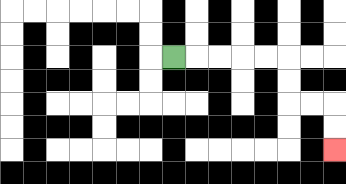{'start': '[7, 2]', 'end': '[14, 6]', 'path_directions': 'R,R,R,R,R,D,D,R,R,D,D', 'path_coordinates': '[[7, 2], [8, 2], [9, 2], [10, 2], [11, 2], [12, 2], [12, 3], [12, 4], [13, 4], [14, 4], [14, 5], [14, 6]]'}